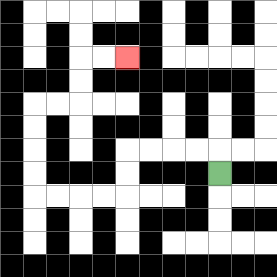{'start': '[9, 7]', 'end': '[5, 2]', 'path_directions': 'U,L,L,L,L,D,D,L,L,L,L,U,U,U,U,R,R,U,U,R,R', 'path_coordinates': '[[9, 7], [9, 6], [8, 6], [7, 6], [6, 6], [5, 6], [5, 7], [5, 8], [4, 8], [3, 8], [2, 8], [1, 8], [1, 7], [1, 6], [1, 5], [1, 4], [2, 4], [3, 4], [3, 3], [3, 2], [4, 2], [5, 2]]'}